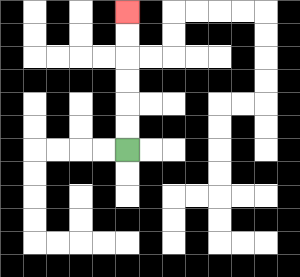{'start': '[5, 6]', 'end': '[5, 0]', 'path_directions': 'U,U,U,U,U,U', 'path_coordinates': '[[5, 6], [5, 5], [5, 4], [5, 3], [5, 2], [5, 1], [5, 0]]'}